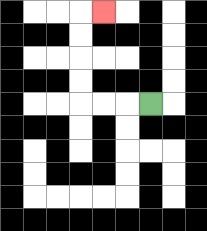{'start': '[6, 4]', 'end': '[4, 0]', 'path_directions': 'L,L,L,U,U,U,U,R', 'path_coordinates': '[[6, 4], [5, 4], [4, 4], [3, 4], [3, 3], [3, 2], [3, 1], [3, 0], [4, 0]]'}